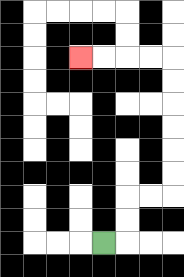{'start': '[4, 10]', 'end': '[3, 2]', 'path_directions': 'R,U,U,R,R,U,U,U,U,U,U,L,L,L,L', 'path_coordinates': '[[4, 10], [5, 10], [5, 9], [5, 8], [6, 8], [7, 8], [7, 7], [7, 6], [7, 5], [7, 4], [7, 3], [7, 2], [6, 2], [5, 2], [4, 2], [3, 2]]'}